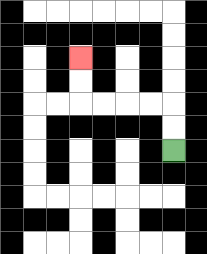{'start': '[7, 6]', 'end': '[3, 2]', 'path_directions': 'U,U,L,L,L,L,U,U', 'path_coordinates': '[[7, 6], [7, 5], [7, 4], [6, 4], [5, 4], [4, 4], [3, 4], [3, 3], [3, 2]]'}